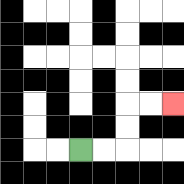{'start': '[3, 6]', 'end': '[7, 4]', 'path_directions': 'R,R,U,U,R,R', 'path_coordinates': '[[3, 6], [4, 6], [5, 6], [5, 5], [5, 4], [6, 4], [7, 4]]'}